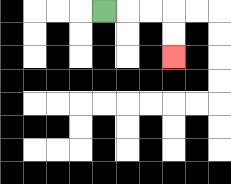{'start': '[4, 0]', 'end': '[7, 2]', 'path_directions': 'R,R,R,D,D', 'path_coordinates': '[[4, 0], [5, 0], [6, 0], [7, 0], [7, 1], [7, 2]]'}